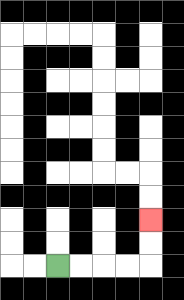{'start': '[2, 11]', 'end': '[6, 9]', 'path_directions': 'R,R,R,R,U,U', 'path_coordinates': '[[2, 11], [3, 11], [4, 11], [5, 11], [6, 11], [6, 10], [6, 9]]'}